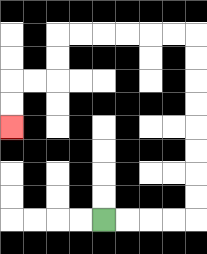{'start': '[4, 9]', 'end': '[0, 5]', 'path_directions': 'R,R,R,R,U,U,U,U,U,U,U,U,L,L,L,L,L,L,D,D,L,L,D,D', 'path_coordinates': '[[4, 9], [5, 9], [6, 9], [7, 9], [8, 9], [8, 8], [8, 7], [8, 6], [8, 5], [8, 4], [8, 3], [8, 2], [8, 1], [7, 1], [6, 1], [5, 1], [4, 1], [3, 1], [2, 1], [2, 2], [2, 3], [1, 3], [0, 3], [0, 4], [0, 5]]'}